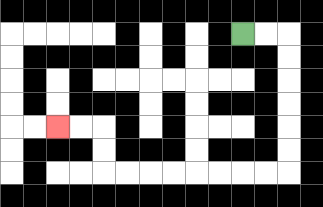{'start': '[10, 1]', 'end': '[2, 5]', 'path_directions': 'R,R,D,D,D,D,D,D,L,L,L,L,L,L,L,L,U,U,L,L', 'path_coordinates': '[[10, 1], [11, 1], [12, 1], [12, 2], [12, 3], [12, 4], [12, 5], [12, 6], [12, 7], [11, 7], [10, 7], [9, 7], [8, 7], [7, 7], [6, 7], [5, 7], [4, 7], [4, 6], [4, 5], [3, 5], [2, 5]]'}